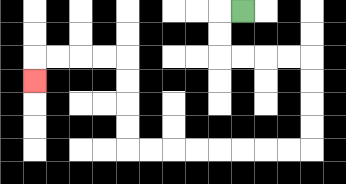{'start': '[10, 0]', 'end': '[1, 3]', 'path_directions': 'L,D,D,R,R,R,R,D,D,D,D,L,L,L,L,L,L,L,L,U,U,U,U,L,L,L,L,D', 'path_coordinates': '[[10, 0], [9, 0], [9, 1], [9, 2], [10, 2], [11, 2], [12, 2], [13, 2], [13, 3], [13, 4], [13, 5], [13, 6], [12, 6], [11, 6], [10, 6], [9, 6], [8, 6], [7, 6], [6, 6], [5, 6], [5, 5], [5, 4], [5, 3], [5, 2], [4, 2], [3, 2], [2, 2], [1, 2], [1, 3]]'}